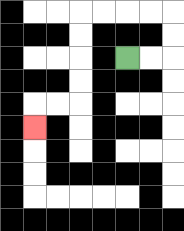{'start': '[5, 2]', 'end': '[1, 5]', 'path_directions': 'R,R,U,U,L,L,L,L,D,D,D,D,L,L,D', 'path_coordinates': '[[5, 2], [6, 2], [7, 2], [7, 1], [7, 0], [6, 0], [5, 0], [4, 0], [3, 0], [3, 1], [3, 2], [3, 3], [3, 4], [2, 4], [1, 4], [1, 5]]'}